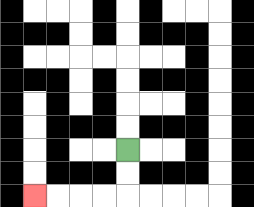{'start': '[5, 6]', 'end': '[1, 8]', 'path_directions': 'D,D,L,L,L,L', 'path_coordinates': '[[5, 6], [5, 7], [5, 8], [4, 8], [3, 8], [2, 8], [1, 8]]'}